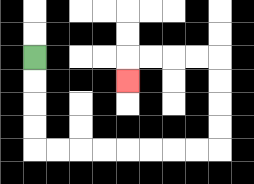{'start': '[1, 2]', 'end': '[5, 3]', 'path_directions': 'D,D,D,D,R,R,R,R,R,R,R,R,U,U,U,U,L,L,L,L,D', 'path_coordinates': '[[1, 2], [1, 3], [1, 4], [1, 5], [1, 6], [2, 6], [3, 6], [4, 6], [5, 6], [6, 6], [7, 6], [8, 6], [9, 6], [9, 5], [9, 4], [9, 3], [9, 2], [8, 2], [7, 2], [6, 2], [5, 2], [5, 3]]'}